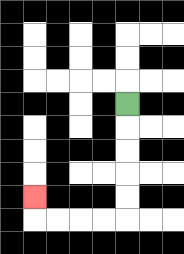{'start': '[5, 4]', 'end': '[1, 8]', 'path_directions': 'D,D,D,D,D,L,L,L,L,U', 'path_coordinates': '[[5, 4], [5, 5], [5, 6], [5, 7], [5, 8], [5, 9], [4, 9], [3, 9], [2, 9], [1, 9], [1, 8]]'}